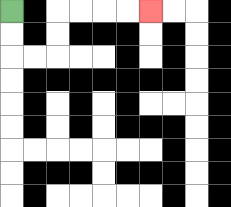{'start': '[0, 0]', 'end': '[6, 0]', 'path_directions': 'D,D,R,R,U,U,R,R,R,R', 'path_coordinates': '[[0, 0], [0, 1], [0, 2], [1, 2], [2, 2], [2, 1], [2, 0], [3, 0], [4, 0], [5, 0], [6, 0]]'}